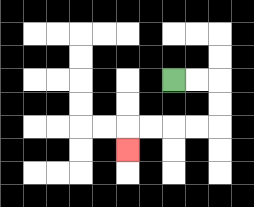{'start': '[7, 3]', 'end': '[5, 6]', 'path_directions': 'R,R,D,D,L,L,L,L,D', 'path_coordinates': '[[7, 3], [8, 3], [9, 3], [9, 4], [9, 5], [8, 5], [7, 5], [6, 5], [5, 5], [5, 6]]'}